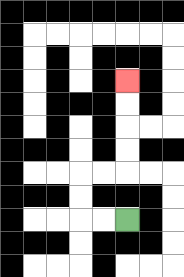{'start': '[5, 9]', 'end': '[5, 3]', 'path_directions': 'L,L,U,U,R,R,U,U,U,U', 'path_coordinates': '[[5, 9], [4, 9], [3, 9], [3, 8], [3, 7], [4, 7], [5, 7], [5, 6], [5, 5], [5, 4], [5, 3]]'}